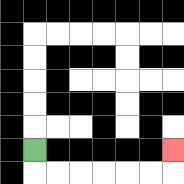{'start': '[1, 6]', 'end': '[7, 6]', 'path_directions': 'D,R,R,R,R,R,R,U', 'path_coordinates': '[[1, 6], [1, 7], [2, 7], [3, 7], [4, 7], [5, 7], [6, 7], [7, 7], [7, 6]]'}